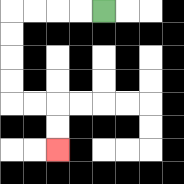{'start': '[4, 0]', 'end': '[2, 6]', 'path_directions': 'L,L,L,L,D,D,D,D,R,R,D,D', 'path_coordinates': '[[4, 0], [3, 0], [2, 0], [1, 0], [0, 0], [0, 1], [0, 2], [0, 3], [0, 4], [1, 4], [2, 4], [2, 5], [2, 6]]'}